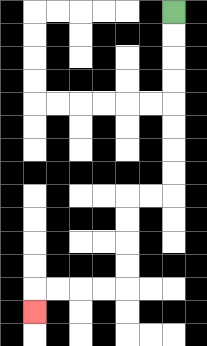{'start': '[7, 0]', 'end': '[1, 13]', 'path_directions': 'D,D,D,D,D,D,D,D,L,L,D,D,D,D,L,L,L,L,D', 'path_coordinates': '[[7, 0], [7, 1], [7, 2], [7, 3], [7, 4], [7, 5], [7, 6], [7, 7], [7, 8], [6, 8], [5, 8], [5, 9], [5, 10], [5, 11], [5, 12], [4, 12], [3, 12], [2, 12], [1, 12], [1, 13]]'}